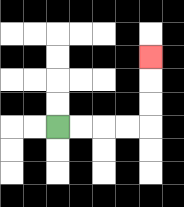{'start': '[2, 5]', 'end': '[6, 2]', 'path_directions': 'R,R,R,R,U,U,U', 'path_coordinates': '[[2, 5], [3, 5], [4, 5], [5, 5], [6, 5], [6, 4], [6, 3], [6, 2]]'}